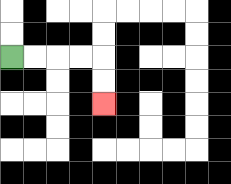{'start': '[0, 2]', 'end': '[4, 4]', 'path_directions': 'R,R,R,R,D,D', 'path_coordinates': '[[0, 2], [1, 2], [2, 2], [3, 2], [4, 2], [4, 3], [4, 4]]'}